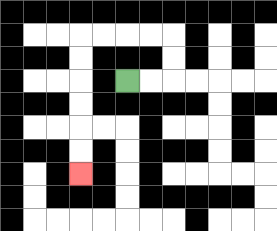{'start': '[5, 3]', 'end': '[3, 7]', 'path_directions': 'R,R,U,U,L,L,L,L,D,D,D,D,D,D', 'path_coordinates': '[[5, 3], [6, 3], [7, 3], [7, 2], [7, 1], [6, 1], [5, 1], [4, 1], [3, 1], [3, 2], [3, 3], [3, 4], [3, 5], [3, 6], [3, 7]]'}